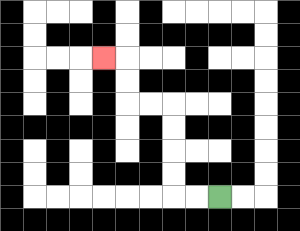{'start': '[9, 8]', 'end': '[4, 2]', 'path_directions': 'L,L,U,U,U,U,L,L,U,U,L', 'path_coordinates': '[[9, 8], [8, 8], [7, 8], [7, 7], [7, 6], [7, 5], [7, 4], [6, 4], [5, 4], [5, 3], [5, 2], [4, 2]]'}